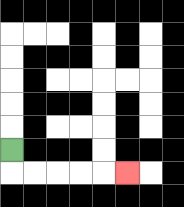{'start': '[0, 6]', 'end': '[5, 7]', 'path_directions': 'D,R,R,R,R,R', 'path_coordinates': '[[0, 6], [0, 7], [1, 7], [2, 7], [3, 7], [4, 7], [5, 7]]'}